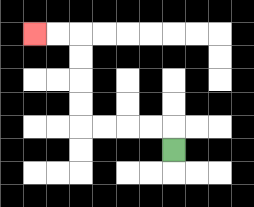{'start': '[7, 6]', 'end': '[1, 1]', 'path_directions': 'U,L,L,L,L,U,U,U,U,L,L', 'path_coordinates': '[[7, 6], [7, 5], [6, 5], [5, 5], [4, 5], [3, 5], [3, 4], [3, 3], [3, 2], [3, 1], [2, 1], [1, 1]]'}